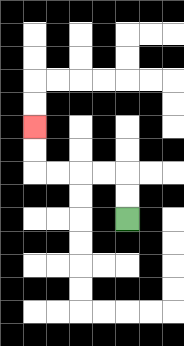{'start': '[5, 9]', 'end': '[1, 5]', 'path_directions': 'U,U,L,L,L,L,U,U', 'path_coordinates': '[[5, 9], [5, 8], [5, 7], [4, 7], [3, 7], [2, 7], [1, 7], [1, 6], [1, 5]]'}